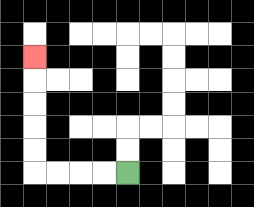{'start': '[5, 7]', 'end': '[1, 2]', 'path_directions': 'L,L,L,L,U,U,U,U,U', 'path_coordinates': '[[5, 7], [4, 7], [3, 7], [2, 7], [1, 7], [1, 6], [1, 5], [1, 4], [1, 3], [1, 2]]'}